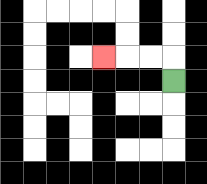{'start': '[7, 3]', 'end': '[4, 2]', 'path_directions': 'U,L,L,L', 'path_coordinates': '[[7, 3], [7, 2], [6, 2], [5, 2], [4, 2]]'}